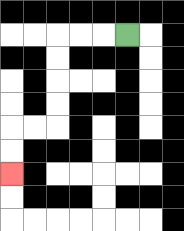{'start': '[5, 1]', 'end': '[0, 7]', 'path_directions': 'L,L,L,D,D,D,D,L,L,D,D', 'path_coordinates': '[[5, 1], [4, 1], [3, 1], [2, 1], [2, 2], [2, 3], [2, 4], [2, 5], [1, 5], [0, 5], [0, 6], [0, 7]]'}